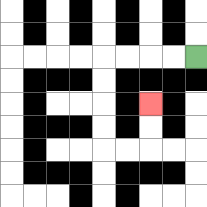{'start': '[8, 2]', 'end': '[6, 4]', 'path_directions': 'L,L,L,L,D,D,D,D,R,R,U,U', 'path_coordinates': '[[8, 2], [7, 2], [6, 2], [5, 2], [4, 2], [4, 3], [4, 4], [4, 5], [4, 6], [5, 6], [6, 6], [6, 5], [6, 4]]'}